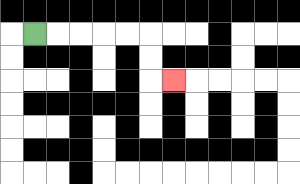{'start': '[1, 1]', 'end': '[7, 3]', 'path_directions': 'R,R,R,R,R,D,D,R', 'path_coordinates': '[[1, 1], [2, 1], [3, 1], [4, 1], [5, 1], [6, 1], [6, 2], [6, 3], [7, 3]]'}